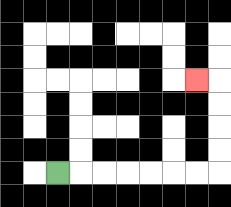{'start': '[2, 7]', 'end': '[8, 3]', 'path_directions': 'R,R,R,R,R,R,R,U,U,U,U,L', 'path_coordinates': '[[2, 7], [3, 7], [4, 7], [5, 7], [6, 7], [7, 7], [8, 7], [9, 7], [9, 6], [9, 5], [9, 4], [9, 3], [8, 3]]'}